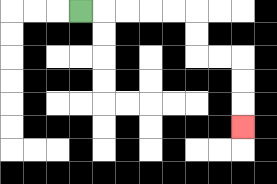{'start': '[3, 0]', 'end': '[10, 5]', 'path_directions': 'R,R,R,R,R,D,D,R,R,D,D,D', 'path_coordinates': '[[3, 0], [4, 0], [5, 0], [6, 0], [7, 0], [8, 0], [8, 1], [8, 2], [9, 2], [10, 2], [10, 3], [10, 4], [10, 5]]'}